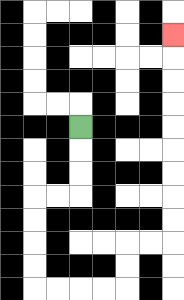{'start': '[3, 5]', 'end': '[7, 1]', 'path_directions': 'D,D,D,L,L,D,D,D,D,R,R,R,R,U,U,R,R,U,U,U,U,U,U,U,U,U', 'path_coordinates': '[[3, 5], [3, 6], [3, 7], [3, 8], [2, 8], [1, 8], [1, 9], [1, 10], [1, 11], [1, 12], [2, 12], [3, 12], [4, 12], [5, 12], [5, 11], [5, 10], [6, 10], [7, 10], [7, 9], [7, 8], [7, 7], [7, 6], [7, 5], [7, 4], [7, 3], [7, 2], [7, 1]]'}